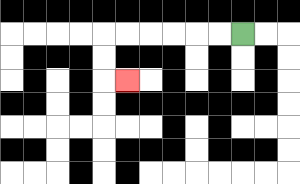{'start': '[10, 1]', 'end': '[5, 3]', 'path_directions': 'L,L,L,L,L,L,D,D,R', 'path_coordinates': '[[10, 1], [9, 1], [8, 1], [7, 1], [6, 1], [5, 1], [4, 1], [4, 2], [4, 3], [5, 3]]'}